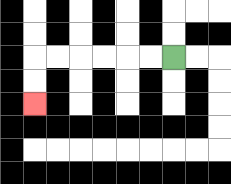{'start': '[7, 2]', 'end': '[1, 4]', 'path_directions': 'L,L,L,L,L,L,D,D', 'path_coordinates': '[[7, 2], [6, 2], [5, 2], [4, 2], [3, 2], [2, 2], [1, 2], [1, 3], [1, 4]]'}